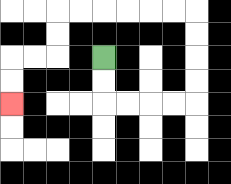{'start': '[4, 2]', 'end': '[0, 4]', 'path_directions': 'D,D,R,R,R,R,U,U,U,U,L,L,L,L,L,L,D,D,L,L,D,D', 'path_coordinates': '[[4, 2], [4, 3], [4, 4], [5, 4], [6, 4], [7, 4], [8, 4], [8, 3], [8, 2], [8, 1], [8, 0], [7, 0], [6, 0], [5, 0], [4, 0], [3, 0], [2, 0], [2, 1], [2, 2], [1, 2], [0, 2], [0, 3], [0, 4]]'}